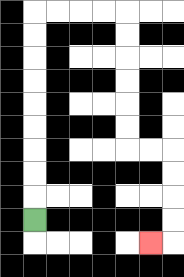{'start': '[1, 9]', 'end': '[6, 10]', 'path_directions': 'U,U,U,U,U,U,U,U,U,R,R,R,R,D,D,D,D,D,D,R,R,D,D,D,D,L', 'path_coordinates': '[[1, 9], [1, 8], [1, 7], [1, 6], [1, 5], [1, 4], [1, 3], [1, 2], [1, 1], [1, 0], [2, 0], [3, 0], [4, 0], [5, 0], [5, 1], [5, 2], [5, 3], [5, 4], [5, 5], [5, 6], [6, 6], [7, 6], [7, 7], [7, 8], [7, 9], [7, 10], [6, 10]]'}